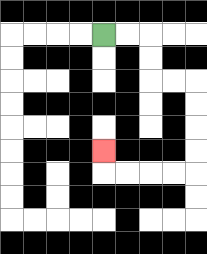{'start': '[4, 1]', 'end': '[4, 6]', 'path_directions': 'R,R,D,D,R,R,D,D,D,D,L,L,L,L,U', 'path_coordinates': '[[4, 1], [5, 1], [6, 1], [6, 2], [6, 3], [7, 3], [8, 3], [8, 4], [8, 5], [8, 6], [8, 7], [7, 7], [6, 7], [5, 7], [4, 7], [4, 6]]'}